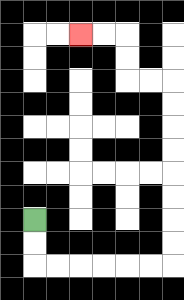{'start': '[1, 9]', 'end': '[3, 1]', 'path_directions': 'D,D,R,R,R,R,R,R,U,U,U,U,U,U,U,U,L,L,U,U,L,L', 'path_coordinates': '[[1, 9], [1, 10], [1, 11], [2, 11], [3, 11], [4, 11], [5, 11], [6, 11], [7, 11], [7, 10], [7, 9], [7, 8], [7, 7], [7, 6], [7, 5], [7, 4], [7, 3], [6, 3], [5, 3], [5, 2], [5, 1], [4, 1], [3, 1]]'}